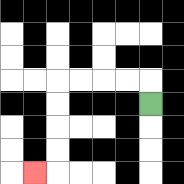{'start': '[6, 4]', 'end': '[1, 7]', 'path_directions': 'U,L,L,L,L,D,D,D,D,L', 'path_coordinates': '[[6, 4], [6, 3], [5, 3], [4, 3], [3, 3], [2, 3], [2, 4], [2, 5], [2, 6], [2, 7], [1, 7]]'}